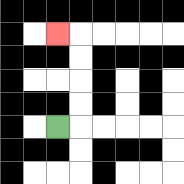{'start': '[2, 5]', 'end': '[2, 1]', 'path_directions': 'R,U,U,U,U,L', 'path_coordinates': '[[2, 5], [3, 5], [3, 4], [3, 3], [3, 2], [3, 1], [2, 1]]'}